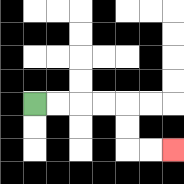{'start': '[1, 4]', 'end': '[7, 6]', 'path_directions': 'R,R,R,R,D,D,R,R', 'path_coordinates': '[[1, 4], [2, 4], [3, 4], [4, 4], [5, 4], [5, 5], [5, 6], [6, 6], [7, 6]]'}